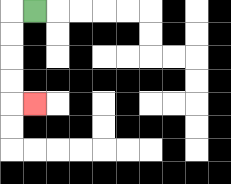{'start': '[1, 0]', 'end': '[1, 4]', 'path_directions': 'L,D,D,D,D,R', 'path_coordinates': '[[1, 0], [0, 0], [0, 1], [0, 2], [0, 3], [0, 4], [1, 4]]'}